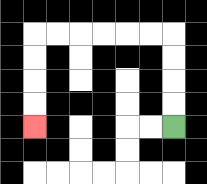{'start': '[7, 5]', 'end': '[1, 5]', 'path_directions': 'U,U,U,U,L,L,L,L,L,L,D,D,D,D', 'path_coordinates': '[[7, 5], [7, 4], [7, 3], [7, 2], [7, 1], [6, 1], [5, 1], [4, 1], [3, 1], [2, 1], [1, 1], [1, 2], [1, 3], [1, 4], [1, 5]]'}